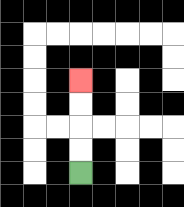{'start': '[3, 7]', 'end': '[3, 3]', 'path_directions': 'U,U,U,U', 'path_coordinates': '[[3, 7], [3, 6], [3, 5], [3, 4], [3, 3]]'}